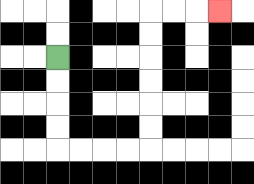{'start': '[2, 2]', 'end': '[9, 0]', 'path_directions': 'D,D,D,D,R,R,R,R,U,U,U,U,U,U,R,R,R', 'path_coordinates': '[[2, 2], [2, 3], [2, 4], [2, 5], [2, 6], [3, 6], [4, 6], [5, 6], [6, 6], [6, 5], [6, 4], [6, 3], [6, 2], [6, 1], [6, 0], [7, 0], [8, 0], [9, 0]]'}